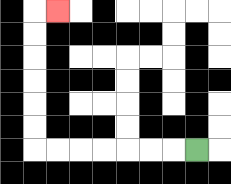{'start': '[8, 6]', 'end': '[2, 0]', 'path_directions': 'L,L,L,L,L,L,L,U,U,U,U,U,U,R', 'path_coordinates': '[[8, 6], [7, 6], [6, 6], [5, 6], [4, 6], [3, 6], [2, 6], [1, 6], [1, 5], [1, 4], [1, 3], [1, 2], [1, 1], [1, 0], [2, 0]]'}